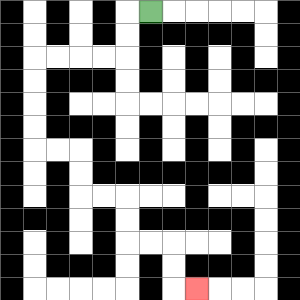{'start': '[6, 0]', 'end': '[8, 12]', 'path_directions': 'L,D,D,L,L,L,L,D,D,D,D,R,R,D,D,R,R,D,D,R,R,D,D,R', 'path_coordinates': '[[6, 0], [5, 0], [5, 1], [5, 2], [4, 2], [3, 2], [2, 2], [1, 2], [1, 3], [1, 4], [1, 5], [1, 6], [2, 6], [3, 6], [3, 7], [3, 8], [4, 8], [5, 8], [5, 9], [5, 10], [6, 10], [7, 10], [7, 11], [7, 12], [8, 12]]'}